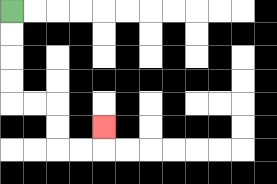{'start': '[0, 0]', 'end': '[4, 5]', 'path_directions': 'D,D,D,D,R,R,D,D,R,R,U', 'path_coordinates': '[[0, 0], [0, 1], [0, 2], [0, 3], [0, 4], [1, 4], [2, 4], [2, 5], [2, 6], [3, 6], [4, 6], [4, 5]]'}